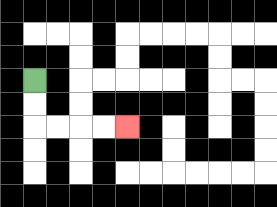{'start': '[1, 3]', 'end': '[5, 5]', 'path_directions': 'D,D,R,R,R,R', 'path_coordinates': '[[1, 3], [1, 4], [1, 5], [2, 5], [3, 5], [4, 5], [5, 5]]'}